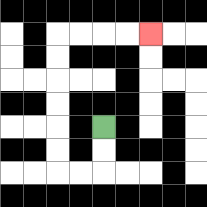{'start': '[4, 5]', 'end': '[6, 1]', 'path_directions': 'D,D,L,L,U,U,U,U,U,U,R,R,R,R', 'path_coordinates': '[[4, 5], [4, 6], [4, 7], [3, 7], [2, 7], [2, 6], [2, 5], [2, 4], [2, 3], [2, 2], [2, 1], [3, 1], [4, 1], [5, 1], [6, 1]]'}